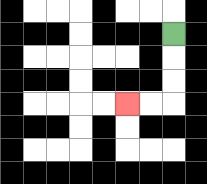{'start': '[7, 1]', 'end': '[5, 4]', 'path_directions': 'D,D,D,L,L', 'path_coordinates': '[[7, 1], [7, 2], [7, 3], [7, 4], [6, 4], [5, 4]]'}